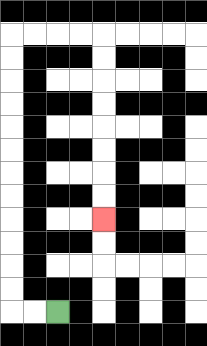{'start': '[2, 13]', 'end': '[4, 9]', 'path_directions': 'L,L,U,U,U,U,U,U,U,U,U,U,U,U,R,R,R,R,D,D,D,D,D,D,D,D', 'path_coordinates': '[[2, 13], [1, 13], [0, 13], [0, 12], [0, 11], [0, 10], [0, 9], [0, 8], [0, 7], [0, 6], [0, 5], [0, 4], [0, 3], [0, 2], [0, 1], [1, 1], [2, 1], [3, 1], [4, 1], [4, 2], [4, 3], [4, 4], [4, 5], [4, 6], [4, 7], [4, 8], [4, 9]]'}